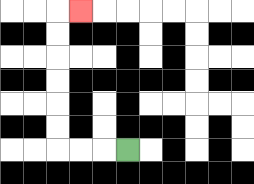{'start': '[5, 6]', 'end': '[3, 0]', 'path_directions': 'L,L,L,U,U,U,U,U,U,R', 'path_coordinates': '[[5, 6], [4, 6], [3, 6], [2, 6], [2, 5], [2, 4], [2, 3], [2, 2], [2, 1], [2, 0], [3, 0]]'}